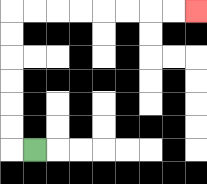{'start': '[1, 6]', 'end': '[8, 0]', 'path_directions': 'L,U,U,U,U,U,U,R,R,R,R,R,R,R,R', 'path_coordinates': '[[1, 6], [0, 6], [0, 5], [0, 4], [0, 3], [0, 2], [0, 1], [0, 0], [1, 0], [2, 0], [3, 0], [4, 0], [5, 0], [6, 0], [7, 0], [8, 0]]'}